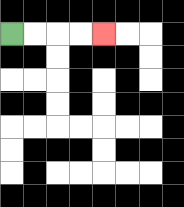{'start': '[0, 1]', 'end': '[4, 1]', 'path_directions': 'R,R,R,R', 'path_coordinates': '[[0, 1], [1, 1], [2, 1], [3, 1], [4, 1]]'}